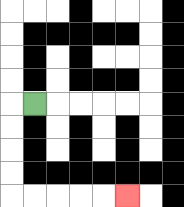{'start': '[1, 4]', 'end': '[5, 8]', 'path_directions': 'L,D,D,D,D,R,R,R,R,R', 'path_coordinates': '[[1, 4], [0, 4], [0, 5], [0, 6], [0, 7], [0, 8], [1, 8], [2, 8], [3, 8], [4, 8], [5, 8]]'}